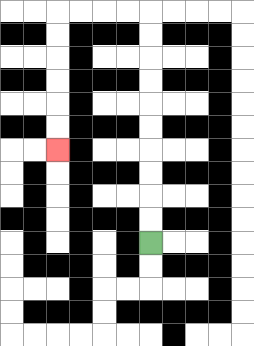{'start': '[6, 10]', 'end': '[2, 6]', 'path_directions': 'U,U,U,U,U,U,U,U,U,U,L,L,L,L,D,D,D,D,D,D', 'path_coordinates': '[[6, 10], [6, 9], [6, 8], [6, 7], [6, 6], [6, 5], [6, 4], [6, 3], [6, 2], [6, 1], [6, 0], [5, 0], [4, 0], [3, 0], [2, 0], [2, 1], [2, 2], [2, 3], [2, 4], [2, 5], [2, 6]]'}